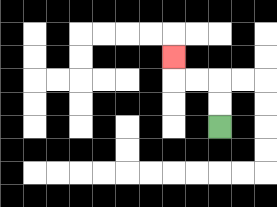{'start': '[9, 5]', 'end': '[7, 2]', 'path_directions': 'U,U,L,L,U', 'path_coordinates': '[[9, 5], [9, 4], [9, 3], [8, 3], [7, 3], [7, 2]]'}